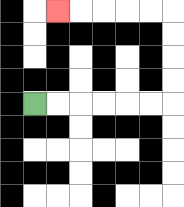{'start': '[1, 4]', 'end': '[2, 0]', 'path_directions': 'R,R,R,R,R,R,U,U,U,U,L,L,L,L,L', 'path_coordinates': '[[1, 4], [2, 4], [3, 4], [4, 4], [5, 4], [6, 4], [7, 4], [7, 3], [7, 2], [7, 1], [7, 0], [6, 0], [5, 0], [4, 0], [3, 0], [2, 0]]'}